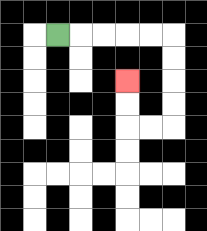{'start': '[2, 1]', 'end': '[5, 3]', 'path_directions': 'R,R,R,R,R,D,D,D,D,L,L,U,U', 'path_coordinates': '[[2, 1], [3, 1], [4, 1], [5, 1], [6, 1], [7, 1], [7, 2], [7, 3], [7, 4], [7, 5], [6, 5], [5, 5], [5, 4], [5, 3]]'}